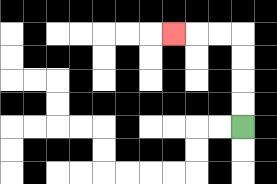{'start': '[10, 5]', 'end': '[7, 1]', 'path_directions': 'U,U,U,U,L,L,L', 'path_coordinates': '[[10, 5], [10, 4], [10, 3], [10, 2], [10, 1], [9, 1], [8, 1], [7, 1]]'}